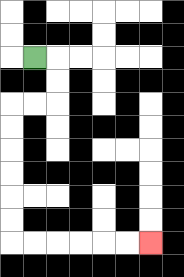{'start': '[1, 2]', 'end': '[6, 10]', 'path_directions': 'R,D,D,L,L,D,D,D,D,D,D,R,R,R,R,R,R', 'path_coordinates': '[[1, 2], [2, 2], [2, 3], [2, 4], [1, 4], [0, 4], [0, 5], [0, 6], [0, 7], [0, 8], [0, 9], [0, 10], [1, 10], [2, 10], [3, 10], [4, 10], [5, 10], [6, 10]]'}